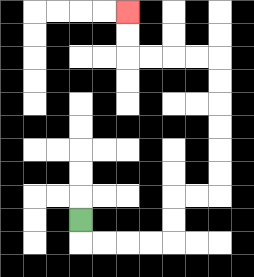{'start': '[3, 9]', 'end': '[5, 0]', 'path_directions': 'D,R,R,R,R,U,U,R,R,U,U,U,U,U,U,L,L,L,L,U,U', 'path_coordinates': '[[3, 9], [3, 10], [4, 10], [5, 10], [6, 10], [7, 10], [7, 9], [7, 8], [8, 8], [9, 8], [9, 7], [9, 6], [9, 5], [9, 4], [9, 3], [9, 2], [8, 2], [7, 2], [6, 2], [5, 2], [5, 1], [5, 0]]'}